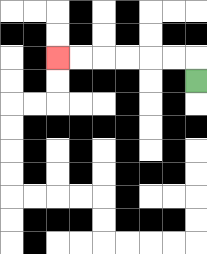{'start': '[8, 3]', 'end': '[2, 2]', 'path_directions': 'U,L,L,L,L,L,L', 'path_coordinates': '[[8, 3], [8, 2], [7, 2], [6, 2], [5, 2], [4, 2], [3, 2], [2, 2]]'}